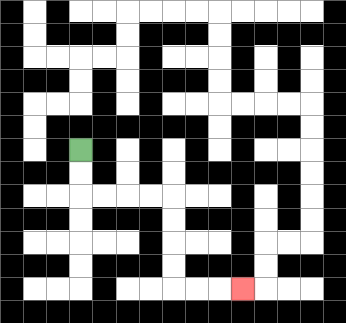{'start': '[3, 6]', 'end': '[10, 12]', 'path_directions': 'D,D,R,R,R,R,D,D,D,D,R,R,R', 'path_coordinates': '[[3, 6], [3, 7], [3, 8], [4, 8], [5, 8], [6, 8], [7, 8], [7, 9], [7, 10], [7, 11], [7, 12], [8, 12], [9, 12], [10, 12]]'}